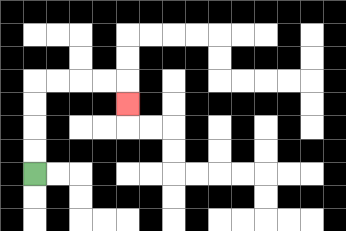{'start': '[1, 7]', 'end': '[5, 4]', 'path_directions': 'U,U,U,U,R,R,R,R,D', 'path_coordinates': '[[1, 7], [1, 6], [1, 5], [1, 4], [1, 3], [2, 3], [3, 3], [4, 3], [5, 3], [5, 4]]'}